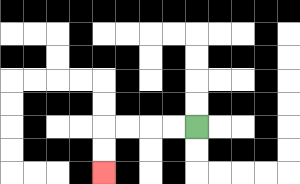{'start': '[8, 5]', 'end': '[4, 7]', 'path_directions': 'L,L,L,L,D,D', 'path_coordinates': '[[8, 5], [7, 5], [6, 5], [5, 5], [4, 5], [4, 6], [4, 7]]'}